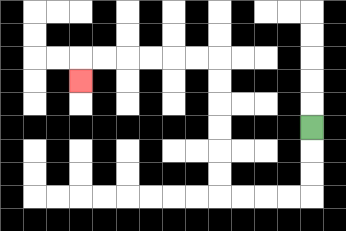{'start': '[13, 5]', 'end': '[3, 3]', 'path_directions': 'D,D,D,L,L,L,L,U,U,U,U,U,U,L,L,L,L,L,L,D', 'path_coordinates': '[[13, 5], [13, 6], [13, 7], [13, 8], [12, 8], [11, 8], [10, 8], [9, 8], [9, 7], [9, 6], [9, 5], [9, 4], [9, 3], [9, 2], [8, 2], [7, 2], [6, 2], [5, 2], [4, 2], [3, 2], [3, 3]]'}